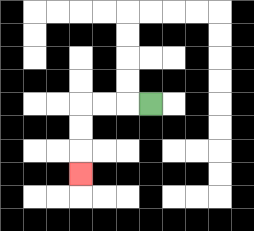{'start': '[6, 4]', 'end': '[3, 7]', 'path_directions': 'L,L,L,D,D,D', 'path_coordinates': '[[6, 4], [5, 4], [4, 4], [3, 4], [3, 5], [3, 6], [3, 7]]'}